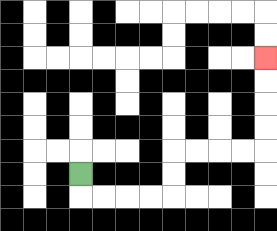{'start': '[3, 7]', 'end': '[11, 2]', 'path_directions': 'D,R,R,R,R,U,U,R,R,R,R,U,U,U,U', 'path_coordinates': '[[3, 7], [3, 8], [4, 8], [5, 8], [6, 8], [7, 8], [7, 7], [7, 6], [8, 6], [9, 6], [10, 6], [11, 6], [11, 5], [11, 4], [11, 3], [11, 2]]'}